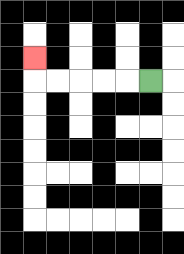{'start': '[6, 3]', 'end': '[1, 2]', 'path_directions': 'L,L,L,L,L,U', 'path_coordinates': '[[6, 3], [5, 3], [4, 3], [3, 3], [2, 3], [1, 3], [1, 2]]'}